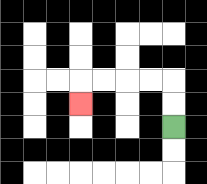{'start': '[7, 5]', 'end': '[3, 4]', 'path_directions': 'U,U,L,L,L,L,D', 'path_coordinates': '[[7, 5], [7, 4], [7, 3], [6, 3], [5, 3], [4, 3], [3, 3], [3, 4]]'}